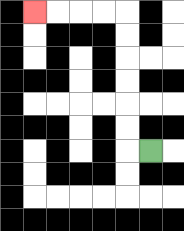{'start': '[6, 6]', 'end': '[1, 0]', 'path_directions': 'L,U,U,U,U,U,U,L,L,L,L', 'path_coordinates': '[[6, 6], [5, 6], [5, 5], [5, 4], [5, 3], [5, 2], [5, 1], [5, 0], [4, 0], [3, 0], [2, 0], [1, 0]]'}